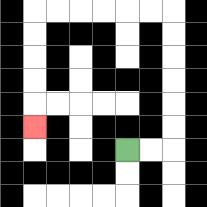{'start': '[5, 6]', 'end': '[1, 5]', 'path_directions': 'R,R,U,U,U,U,U,U,L,L,L,L,L,L,D,D,D,D,D', 'path_coordinates': '[[5, 6], [6, 6], [7, 6], [7, 5], [7, 4], [7, 3], [7, 2], [7, 1], [7, 0], [6, 0], [5, 0], [4, 0], [3, 0], [2, 0], [1, 0], [1, 1], [1, 2], [1, 3], [1, 4], [1, 5]]'}